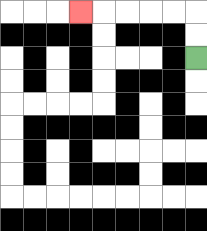{'start': '[8, 2]', 'end': '[3, 0]', 'path_directions': 'U,U,L,L,L,L,L', 'path_coordinates': '[[8, 2], [8, 1], [8, 0], [7, 0], [6, 0], [5, 0], [4, 0], [3, 0]]'}